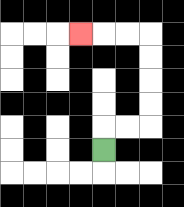{'start': '[4, 6]', 'end': '[3, 1]', 'path_directions': 'U,R,R,U,U,U,U,L,L,L', 'path_coordinates': '[[4, 6], [4, 5], [5, 5], [6, 5], [6, 4], [6, 3], [6, 2], [6, 1], [5, 1], [4, 1], [3, 1]]'}